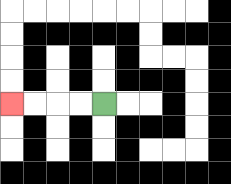{'start': '[4, 4]', 'end': '[0, 4]', 'path_directions': 'L,L,L,L', 'path_coordinates': '[[4, 4], [3, 4], [2, 4], [1, 4], [0, 4]]'}